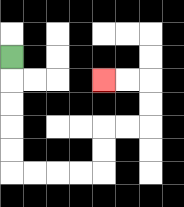{'start': '[0, 2]', 'end': '[4, 3]', 'path_directions': 'D,D,D,D,D,R,R,R,R,U,U,R,R,U,U,L,L', 'path_coordinates': '[[0, 2], [0, 3], [0, 4], [0, 5], [0, 6], [0, 7], [1, 7], [2, 7], [3, 7], [4, 7], [4, 6], [4, 5], [5, 5], [6, 5], [6, 4], [6, 3], [5, 3], [4, 3]]'}